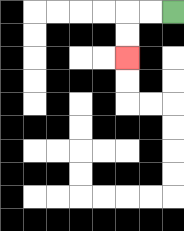{'start': '[7, 0]', 'end': '[5, 2]', 'path_directions': 'L,L,D,D', 'path_coordinates': '[[7, 0], [6, 0], [5, 0], [5, 1], [5, 2]]'}